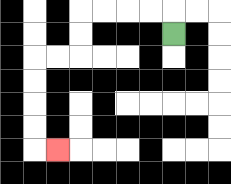{'start': '[7, 1]', 'end': '[2, 6]', 'path_directions': 'U,L,L,L,L,D,D,L,L,D,D,D,D,R', 'path_coordinates': '[[7, 1], [7, 0], [6, 0], [5, 0], [4, 0], [3, 0], [3, 1], [3, 2], [2, 2], [1, 2], [1, 3], [1, 4], [1, 5], [1, 6], [2, 6]]'}